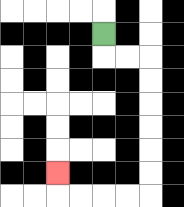{'start': '[4, 1]', 'end': '[2, 7]', 'path_directions': 'D,R,R,D,D,D,D,D,D,L,L,L,L,U', 'path_coordinates': '[[4, 1], [4, 2], [5, 2], [6, 2], [6, 3], [6, 4], [6, 5], [6, 6], [6, 7], [6, 8], [5, 8], [4, 8], [3, 8], [2, 8], [2, 7]]'}